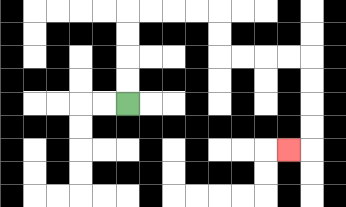{'start': '[5, 4]', 'end': '[12, 6]', 'path_directions': 'U,U,U,U,R,R,R,R,D,D,R,R,R,R,D,D,D,D,L', 'path_coordinates': '[[5, 4], [5, 3], [5, 2], [5, 1], [5, 0], [6, 0], [7, 0], [8, 0], [9, 0], [9, 1], [9, 2], [10, 2], [11, 2], [12, 2], [13, 2], [13, 3], [13, 4], [13, 5], [13, 6], [12, 6]]'}